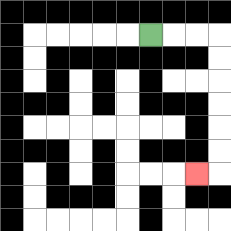{'start': '[6, 1]', 'end': '[8, 7]', 'path_directions': 'R,R,R,D,D,D,D,D,D,L', 'path_coordinates': '[[6, 1], [7, 1], [8, 1], [9, 1], [9, 2], [9, 3], [9, 4], [9, 5], [9, 6], [9, 7], [8, 7]]'}